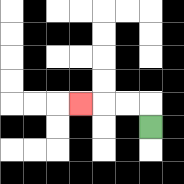{'start': '[6, 5]', 'end': '[3, 4]', 'path_directions': 'U,L,L,L', 'path_coordinates': '[[6, 5], [6, 4], [5, 4], [4, 4], [3, 4]]'}